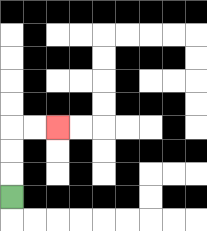{'start': '[0, 8]', 'end': '[2, 5]', 'path_directions': 'U,U,U,R,R', 'path_coordinates': '[[0, 8], [0, 7], [0, 6], [0, 5], [1, 5], [2, 5]]'}